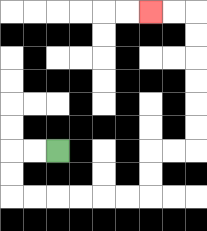{'start': '[2, 6]', 'end': '[6, 0]', 'path_directions': 'L,L,D,D,R,R,R,R,R,R,U,U,R,R,U,U,U,U,U,U,L,L', 'path_coordinates': '[[2, 6], [1, 6], [0, 6], [0, 7], [0, 8], [1, 8], [2, 8], [3, 8], [4, 8], [5, 8], [6, 8], [6, 7], [6, 6], [7, 6], [8, 6], [8, 5], [8, 4], [8, 3], [8, 2], [8, 1], [8, 0], [7, 0], [6, 0]]'}